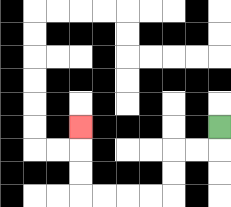{'start': '[9, 5]', 'end': '[3, 5]', 'path_directions': 'D,L,L,D,D,L,L,L,L,U,U,U', 'path_coordinates': '[[9, 5], [9, 6], [8, 6], [7, 6], [7, 7], [7, 8], [6, 8], [5, 8], [4, 8], [3, 8], [3, 7], [3, 6], [3, 5]]'}